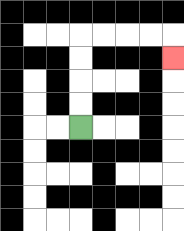{'start': '[3, 5]', 'end': '[7, 2]', 'path_directions': 'U,U,U,U,R,R,R,R,D', 'path_coordinates': '[[3, 5], [3, 4], [3, 3], [3, 2], [3, 1], [4, 1], [5, 1], [6, 1], [7, 1], [7, 2]]'}